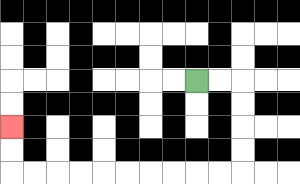{'start': '[8, 3]', 'end': '[0, 5]', 'path_directions': 'R,R,D,D,D,D,L,L,L,L,L,L,L,L,L,L,U,U', 'path_coordinates': '[[8, 3], [9, 3], [10, 3], [10, 4], [10, 5], [10, 6], [10, 7], [9, 7], [8, 7], [7, 7], [6, 7], [5, 7], [4, 7], [3, 7], [2, 7], [1, 7], [0, 7], [0, 6], [0, 5]]'}